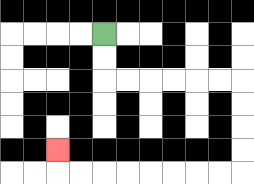{'start': '[4, 1]', 'end': '[2, 6]', 'path_directions': 'D,D,R,R,R,R,R,R,D,D,D,D,L,L,L,L,L,L,L,L,U', 'path_coordinates': '[[4, 1], [4, 2], [4, 3], [5, 3], [6, 3], [7, 3], [8, 3], [9, 3], [10, 3], [10, 4], [10, 5], [10, 6], [10, 7], [9, 7], [8, 7], [7, 7], [6, 7], [5, 7], [4, 7], [3, 7], [2, 7], [2, 6]]'}